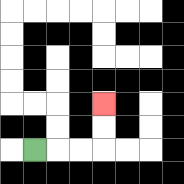{'start': '[1, 6]', 'end': '[4, 4]', 'path_directions': 'R,R,R,U,U', 'path_coordinates': '[[1, 6], [2, 6], [3, 6], [4, 6], [4, 5], [4, 4]]'}